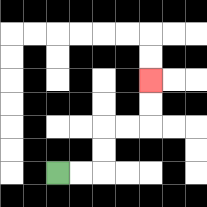{'start': '[2, 7]', 'end': '[6, 3]', 'path_directions': 'R,R,U,U,R,R,U,U', 'path_coordinates': '[[2, 7], [3, 7], [4, 7], [4, 6], [4, 5], [5, 5], [6, 5], [6, 4], [6, 3]]'}